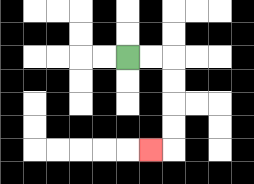{'start': '[5, 2]', 'end': '[6, 6]', 'path_directions': 'R,R,D,D,D,D,L', 'path_coordinates': '[[5, 2], [6, 2], [7, 2], [7, 3], [7, 4], [7, 5], [7, 6], [6, 6]]'}